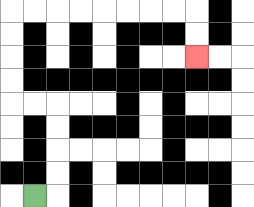{'start': '[1, 8]', 'end': '[8, 2]', 'path_directions': 'R,U,U,U,U,L,L,U,U,U,U,R,R,R,R,R,R,R,R,D,D', 'path_coordinates': '[[1, 8], [2, 8], [2, 7], [2, 6], [2, 5], [2, 4], [1, 4], [0, 4], [0, 3], [0, 2], [0, 1], [0, 0], [1, 0], [2, 0], [3, 0], [4, 0], [5, 0], [6, 0], [7, 0], [8, 0], [8, 1], [8, 2]]'}